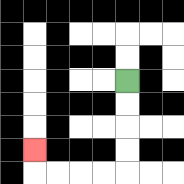{'start': '[5, 3]', 'end': '[1, 6]', 'path_directions': 'D,D,D,D,L,L,L,L,U', 'path_coordinates': '[[5, 3], [5, 4], [5, 5], [5, 6], [5, 7], [4, 7], [3, 7], [2, 7], [1, 7], [1, 6]]'}